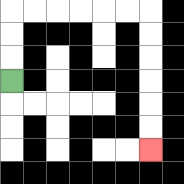{'start': '[0, 3]', 'end': '[6, 6]', 'path_directions': 'U,U,U,R,R,R,R,R,R,D,D,D,D,D,D', 'path_coordinates': '[[0, 3], [0, 2], [0, 1], [0, 0], [1, 0], [2, 0], [3, 0], [4, 0], [5, 0], [6, 0], [6, 1], [6, 2], [6, 3], [6, 4], [6, 5], [6, 6]]'}